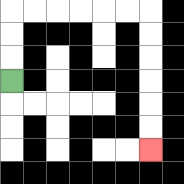{'start': '[0, 3]', 'end': '[6, 6]', 'path_directions': 'U,U,U,R,R,R,R,R,R,D,D,D,D,D,D', 'path_coordinates': '[[0, 3], [0, 2], [0, 1], [0, 0], [1, 0], [2, 0], [3, 0], [4, 0], [5, 0], [6, 0], [6, 1], [6, 2], [6, 3], [6, 4], [6, 5], [6, 6]]'}